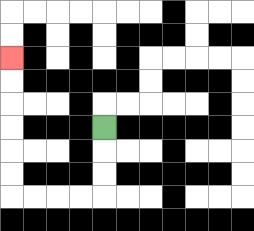{'start': '[4, 5]', 'end': '[0, 2]', 'path_directions': 'D,D,D,L,L,L,L,U,U,U,U,U,U', 'path_coordinates': '[[4, 5], [4, 6], [4, 7], [4, 8], [3, 8], [2, 8], [1, 8], [0, 8], [0, 7], [0, 6], [0, 5], [0, 4], [0, 3], [0, 2]]'}